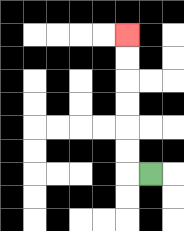{'start': '[6, 7]', 'end': '[5, 1]', 'path_directions': 'L,U,U,U,U,U,U', 'path_coordinates': '[[6, 7], [5, 7], [5, 6], [5, 5], [5, 4], [5, 3], [5, 2], [5, 1]]'}